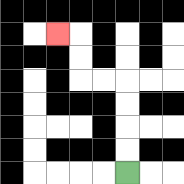{'start': '[5, 7]', 'end': '[2, 1]', 'path_directions': 'U,U,U,U,L,L,U,U,L', 'path_coordinates': '[[5, 7], [5, 6], [5, 5], [5, 4], [5, 3], [4, 3], [3, 3], [3, 2], [3, 1], [2, 1]]'}